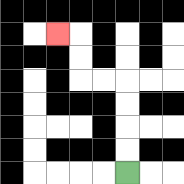{'start': '[5, 7]', 'end': '[2, 1]', 'path_directions': 'U,U,U,U,L,L,U,U,L', 'path_coordinates': '[[5, 7], [5, 6], [5, 5], [5, 4], [5, 3], [4, 3], [3, 3], [3, 2], [3, 1], [2, 1]]'}